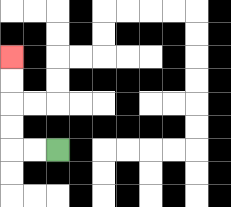{'start': '[2, 6]', 'end': '[0, 2]', 'path_directions': 'L,L,U,U,U,U', 'path_coordinates': '[[2, 6], [1, 6], [0, 6], [0, 5], [0, 4], [0, 3], [0, 2]]'}